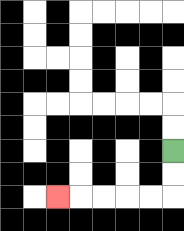{'start': '[7, 6]', 'end': '[2, 8]', 'path_directions': 'D,D,L,L,L,L,L', 'path_coordinates': '[[7, 6], [7, 7], [7, 8], [6, 8], [5, 8], [4, 8], [3, 8], [2, 8]]'}